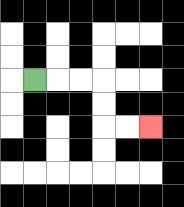{'start': '[1, 3]', 'end': '[6, 5]', 'path_directions': 'R,R,R,D,D,R,R', 'path_coordinates': '[[1, 3], [2, 3], [3, 3], [4, 3], [4, 4], [4, 5], [5, 5], [6, 5]]'}